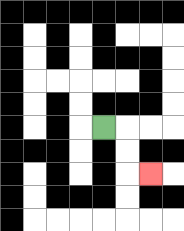{'start': '[4, 5]', 'end': '[6, 7]', 'path_directions': 'R,D,D,R', 'path_coordinates': '[[4, 5], [5, 5], [5, 6], [5, 7], [6, 7]]'}